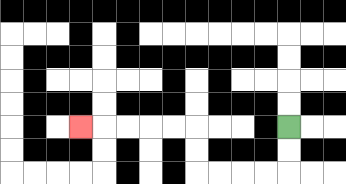{'start': '[12, 5]', 'end': '[3, 5]', 'path_directions': 'D,D,L,L,L,L,U,U,L,L,L,L,L', 'path_coordinates': '[[12, 5], [12, 6], [12, 7], [11, 7], [10, 7], [9, 7], [8, 7], [8, 6], [8, 5], [7, 5], [6, 5], [5, 5], [4, 5], [3, 5]]'}